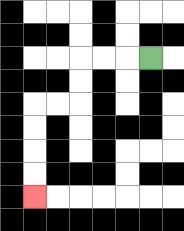{'start': '[6, 2]', 'end': '[1, 8]', 'path_directions': 'L,L,L,D,D,L,L,D,D,D,D', 'path_coordinates': '[[6, 2], [5, 2], [4, 2], [3, 2], [3, 3], [3, 4], [2, 4], [1, 4], [1, 5], [1, 6], [1, 7], [1, 8]]'}